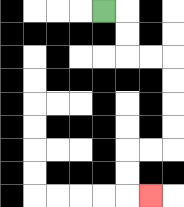{'start': '[4, 0]', 'end': '[6, 8]', 'path_directions': 'R,D,D,R,R,D,D,D,D,L,L,D,D,R', 'path_coordinates': '[[4, 0], [5, 0], [5, 1], [5, 2], [6, 2], [7, 2], [7, 3], [7, 4], [7, 5], [7, 6], [6, 6], [5, 6], [5, 7], [5, 8], [6, 8]]'}